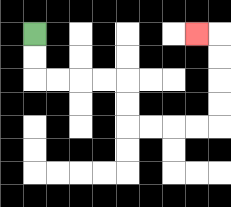{'start': '[1, 1]', 'end': '[8, 1]', 'path_directions': 'D,D,R,R,R,R,D,D,R,R,R,R,U,U,U,U,L', 'path_coordinates': '[[1, 1], [1, 2], [1, 3], [2, 3], [3, 3], [4, 3], [5, 3], [5, 4], [5, 5], [6, 5], [7, 5], [8, 5], [9, 5], [9, 4], [9, 3], [9, 2], [9, 1], [8, 1]]'}